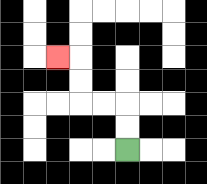{'start': '[5, 6]', 'end': '[2, 2]', 'path_directions': 'U,U,L,L,U,U,L', 'path_coordinates': '[[5, 6], [5, 5], [5, 4], [4, 4], [3, 4], [3, 3], [3, 2], [2, 2]]'}